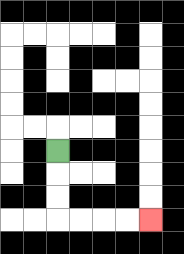{'start': '[2, 6]', 'end': '[6, 9]', 'path_directions': 'D,D,D,R,R,R,R', 'path_coordinates': '[[2, 6], [2, 7], [2, 8], [2, 9], [3, 9], [4, 9], [5, 9], [6, 9]]'}